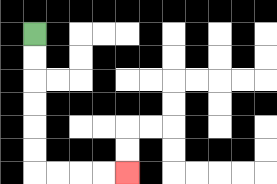{'start': '[1, 1]', 'end': '[5, 7]', 'path_directions': 'D,D,D,D,D,D,R,R,R,R', 'path_coordinates': '[[1, 1], [1, 2], [1, 3], [1, 4], [1, 5], [1, 6], [1, 7], [2, 7], [3, 7], [4, 7], [5, 7]]'}